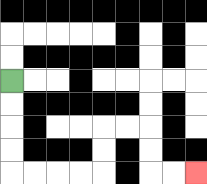{'start': '[0, 3]', 'end': '[8, 7]', 'path_directions': 'D,D,D,D,R,R,R,R,U,U,R,R,D,D,R,R', 'path_coordinates': '[[0, 3], [0, 4], [0, 5], [0, 6], [0, 7], [1, 7], [2, 7], [3, 7], [4, 7], [4, 6], [4, 5], [5, 5], [6, 5], [6, 6], [6, 7], [7, 7], [8, 7]]'}